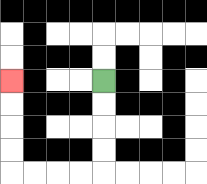{'start': '[4, 3]', 'end': '[0, 3]', 'path_directions': 'D,D,D,D,L,L,L,L,U,U,U,U', 'path_coordinates': '[[4, 3], [4, 4], [4, 5], [4, 6], [4, 7], [3, 7], [2, 7], [1, 7], [0, 7], [0, 6], [0, 5], [0, 4], [0, 3]]'}